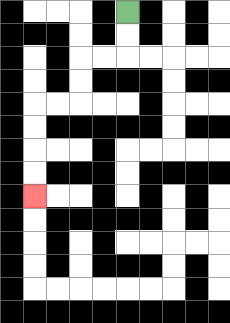{'start': '[5, 0]', 'end': '[1, 8]', 'path_directions': 'D,D,L,L,D,D,L,L,D,D,D,D', 'path_coordinates': '[[5, 0], [5, 1], [5, 2], [4, 2], [3, 2], [3, 3], [3, 4], [2, 4], [1, 4], [1, 5], [1, 6], [1, 7], [1, 8]]'}